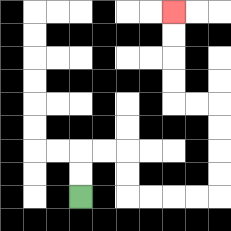{'start': '[3, 8]', 'end': '[7, 0]', 'path_directions': 'U,U,R,R,D,D,R,R,R,R,U,U,U,U,L,L,U,U,U,U', 'path_coordinates': '[[3, 8], [3, 7], [3, 6], [4, 6], [5, 6], [5, 7], [5, 8], [6, 8], [7, 8], [8, 8], [9, 8], [9, 7], [9, 6], [9, 5], [9, 4], [8, 4], [7, 4], [7, 3], [7, 2], [7, 1], [7, 0]]'}